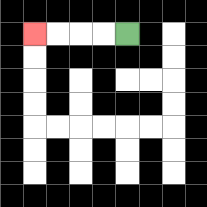{'start': '[5, 1]', 'end': '[1, 1]', 'path_directions': 'L,L,L,L', 'path_coordinates': '[[5, 1], [4, 1], [3, 1], [2, 1], [1, 1]]'}